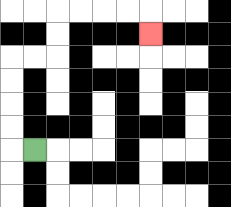{'start': '[1, 6]', 'end': '[6, 1]', 'path_directions': 'L,U,U,U,U,R,R,U,U,R,R,R,R,D', 'path_coordinates': '[[1, 6], [0, 6], [0, 5], [0, 4], [0, 3], [0, 2], [1, 2], [2, 2], [2, 1], [2, 0], [3, 0], [4, 0], [5, 0], [6, 0], [6, 1]]'}